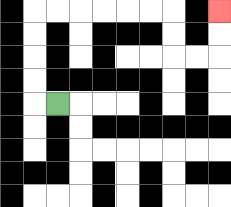{'start': '[2, 4]', 'end': '[9, 0]', 'path_directions': 'L,U,U,U,U,R,R,R,R,R,R,D,D,R,R,U,U', 'path_coordinates': '[[2, 4], [1, 4], [1, 3], [1, 2], [1, 1], [1, 0], [2, 0], [3, 0], [4, 0], [5, 0], [6, 0], [7, 0], [7, 1], [7, 2], [8, 2], [9, 2], [9, 1], [9, 0]]'}